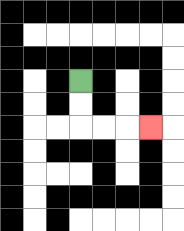{'start': '[3, 3]', 'end': '[6, 5]', 'path_directions': 'D,D,R,R,R', 'path_coordinates': '[[3, 3], [3, 4], [3, 5], [4, 5], [5, 5], [6, 5]]'}